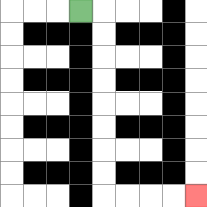{'start': '[3, 0]', 'end': '[8, 8]', 'path_directions': 'R,D,D,D,D,D,D,D,D,R,R,R,R', 'path_coordinates': '[[3, 0], [4, 0], [4, 1], [4, 2], [4, 3], [4, 4], [4, 5], [4, 6], [4, 7], [4, 8], [5, 8], [6, 8], [7, 8], [8, 8]]'}